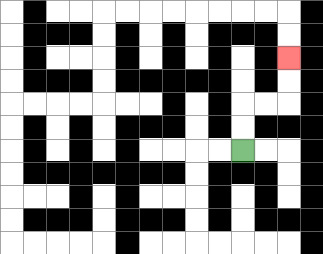{'start': '[10, 6]', 'end': '[12, 2]', 'path_directions': 'U,U,R,R,U,U', 'path_coordinates': '[[10, 6], [10, 5], [10, 4], [11, 4], [12, 4], [12, 3], [12, 2]]'}